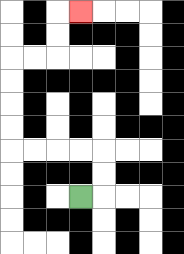{'start': '[3, 8]', 'end': '[3, 0]', 'path_directions': 'R,U,U,L,L,L,L,U,U,U,U,R,R,U,U,R', 'path_coordinates': '[[3, 8], [4, 8], [4, 7], [4, 6], [3, 6], [2, 6], [1, 6], [0, 6], [0, 5], [0, 4], [0, 3], [0, 2], [1, 2], [2, 2], [2, 1], [2, 0], [3, 0]]'}